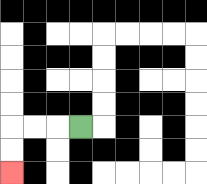{'start': '[3, 5]', 'end': '[0, 7]', 'path_directions': 'L,L,L,D,D', 'path_coordinates': '[[3, 5], [2, 5], [1, 5], [0, 5], [0, 6], [0, 7]]'}